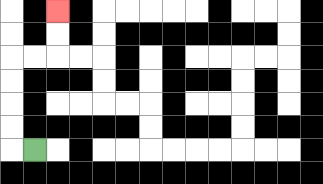{'start': '[1, 6]', 'end': '[2, 0]', 'path_directions': 'L,U,U,U,U,R,R,U,U', 'path_coordinates': '[[1, 6], [0, 6], [0, 5], [0, 4], [0, 3], [0, 2], [1, 2], [2, 2], [2, 1], [2, 0]]'}